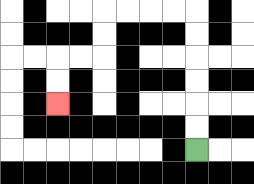{'start': '[8, 6]', 'end': '[2, 4]', 'path_directions': 'U,U,U,U,U,U,L,L,L,L,D,D,L,L,D,D', 'path_coordinates': '[[8, 6], [8, 5], [8, 4], [8, 3], [8, 2], [8, 1], [8, 0], [7, 0], [6, 0], [5, 0], [4, 0], [4, 1], [4, 2], [3, 2], [2, 2], [2, 3], [2, 4]]'}